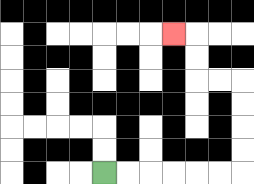{'start': '[4, 7]', 'end': '[7, 1]', 'path_directions': 'R,R,R,R,R,R,U,U,U,U,L,L,U,U,L', 'path_coordinates': '[[4, 7], [5, 7], [6, 7], [7, 7], [8, 7], [9, 7], [10, 7], [10, 6], [10, 5], [10, 4], [10, 3], [9, 3], [8, 3], [8, 2], [8, 1], [7, 1]]'}